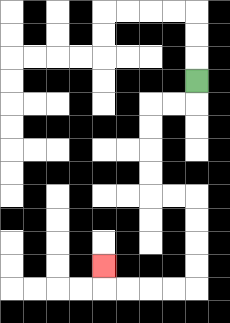{'start': '[8, 3]', 'end': '[4, 11]', 'path_directions': 'D,L,L,D,D,D,D,R,R,D,D,D,D,L,L,L,L,U', 'path_coordinates': '[[8, 3], [8, 4], [7, 4], [6, 4], [6, 5], [6, 6], [6, 7], [6, 8], [7, 8], [8, 8], [8, 9], [8, 10], [8, 11], [8, 12], [7, 12], [6, 12], [5, 12], [4, 12], [4, 11]]'}